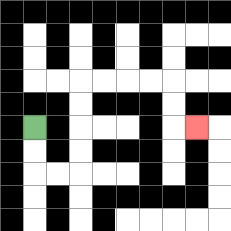{'start': '[1, 5]', 'end': '[8, 5]', 'path_directions': 'D,D,R,R,U,U,U,U,R,R,R,R,D,D,R', 'path_coordinates': '[[1, 5], [1, 6], [1, 7], [2, 7], [3, 7], [3, 6], [3, 5], [3, 4], [3, 3], [4, 3], [5, 3], [6, 3], [7, 3], [7, 4], [7, 5], [8, 5]]'}